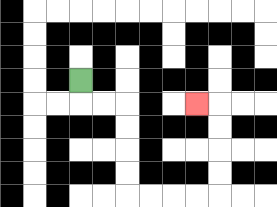{'start': '[3, 3]', 'end': '[8, 4]', 'path_directions': 'D,R,R,D,D,D,D,R,R,R,R,U,U,U,U,L', 'path_coordinates': '[[3, 3], [3, 4], [4, 4], [5, 4], [5, 5], [5, 6], [5, 7], [5, 8], [6, 8], [7, 8], [8, 8], [9, 8], [9, 7], [9, 6], [9, 5], [9, 4], [8, 4]]'}